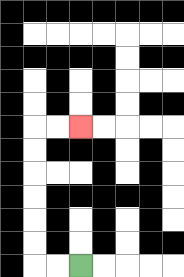{'start': '[3, 11]', 'end': '[3, 5]', 'path_directions': 'L,L,U,U,U,U,U,U,R,R', 'path_coordinates': '[[3, 11], [2, 11], [1, 11], [1, 10], [1, 9], [1, 8], [1, 7], [1, 6], [1, 5], [2, 5], [3, 5]]'}